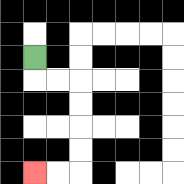{'start': '[1, 2]', 'end': '[1, 7]', 'path_directions': 'D,R,R,D,D,D,D,L,L', 'path_coordinates': '[[1, 2], [1, 3], [2, 3], [3, 3], [3, 4], [3, 5], [3, 6], [3, 7], [2, 7], [1, 7]]'}